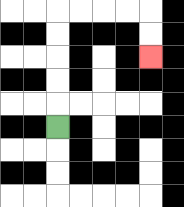{'start': '[2, 5]', 'end': '[6, 2]', 'path_directions': 'U,U,U,U,U,R,R,R,R,D,D', 'path_coordinates': '[[2, 5], [2, 4], [2, 3], [2, 2], [2, 1], [2, 0], [3, 0], [4, 0], [5, 0], [6, 0], [6, 1], [6, 2]]'}